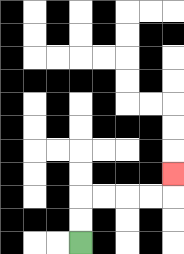{'start': '[3, 10]', 'end': '[7, 7]', 'path_directions': 'U,U,R,R,R,R,U', 'path_coordinates': '[[3, 10], [3, 9], [3, 8], [4, 8], [5, 8], [6, 8], [7, 8], [7, 7]]'}